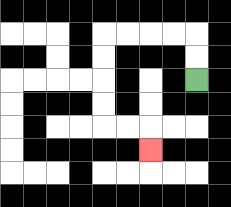{'start': '[8, 3]', 'end': '[6, 6]', 'path_directions': 'U,U,L,L,L,L,D,D,D,D,R,R,D', 'path_coordinates': '[[8, 3], [8, 2], [8, 1], [7, 1], [6, 1], [5, 1], [4, 1], [4, 2], [4, 3], [4, 4], [4, 5], [5, 5], [6, 5], [6, 6]]'}